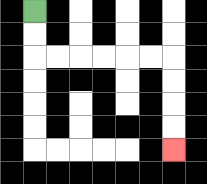{'start': '[1, 0]', 'end': '[7, 6]', 'path_directions': 'D,D,R,R,R,R,R,R,D,D,D,D', 'path_coordinates': '[[1, 0], [1, 1], [1, 2], [2, 2], [3, 2], [4, 2], [5, 2], [6, 2], [7, 2], [7, 3], [7, 4], [7, 5], [7, 6]]'}